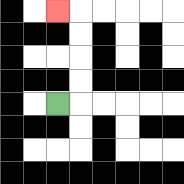{'start': '[2, 4]', 'end': '[2, 0]', 'path_directions': 'R,U,U,U,U,L', 'path_coordinates': '[[2, 4], [3, 4], [3, 3], [3, 2], [3, 1], [3, 0], [2, 0]]'}